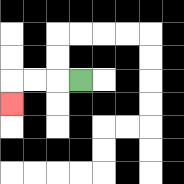{'start': '[3, 3]', 'end': '[0, 4]', 'path_directions': 'L,L,L,D', 'path_coordinates': '[[3, 3], [2, 3], [1, 3], [0, 3], [0, 4]]'}